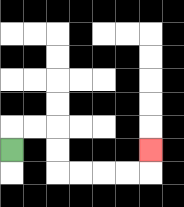{'start': '[0, 6]', 'end': '[6, 6]', 'path_directions': 'U,R,R,D,D,R,R,R,R,U', 'path_coordinates': '[[0, 6], [0, 5], [1, 5], [2, 5], [2, 6], [2, 7], [3, 7], [4, 7], [5, 7], [6, 7], [6, 6]]'}